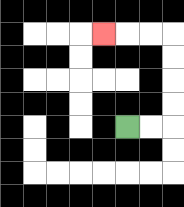{'start': '[5, 5]', 'end': '[4, 1]', 'path_directions': 'R,R,U,U,U,U,L,L,L', 'path_coordinates': '[[5, 5], [6, 5], [7, 5], [7, 4], [7, 3], [7, 2], [7, 1], [6, 1], [5, 1], [4, 1]]'}